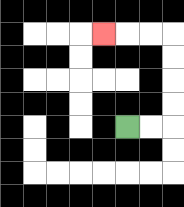{'start': '[5, 5]', 'end': '[4, 1]', 'path_directions': 'R,R,U,U,U,U,L,L,L', 'path_coordinates': '[[5, 5], [6, 5], [7, 5], [7, 4], [7, 3], [7, 2], [7, 1], [6, 1], [5, 1], [4, 1]]'}